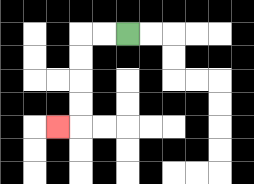{'start': '[5, 1]', 'end': '[2, 5]', 'path_directions': 'L,L,D,D,D,D,L', 'path_coordinates': '[[5, 1], [4, 1], [3, 1], [3, 2], [3, 3], [3, 4], [3, 5], [2, 5]]'}